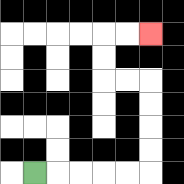{'start': '[1, 7]', 'end': '[6, 1]', 'path_directions': 'R,R,R,R,R,U,U,U,U,L,L,U,U,R,R', 'path_coordinates': '[[1, 7], [2, 7], [3, 7], [4, 7], [5, 7], [6, 7], [6, 6], [6, 5], [6, 4], [6, 3], [5, 3], [4, 3], [4, 2], [4, 1], [5, 1], [6, 1]]'}